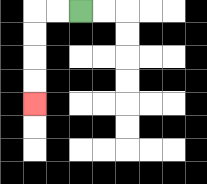{'start': '[3, 0]', 'end': '[1, 4]', 'path_directions': 'L,L,D,D,D,D', 'path_coordinates': '[[3, 0], [2, 0], [1, 0], [1, 1], [1, 2], [1, 3], [1, 4]]'}